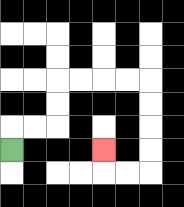{'start': '[0, 6]', 'end': '[4, 6]', 'path_directions': 'U,R,R,U,U,R,R,R,R,D,D,D,D,L,L,U', 'path_coordinates': '[[0, 6], [0, 5], [1, 5], [2, 5], [2, 4], [2, 3], [3, 3], [4, 3], [5, 3], [6, 3], [6, 4], [6, 5], [6, 6], [6, 7], [5, 7], [4, 7], [4, 6]]'}